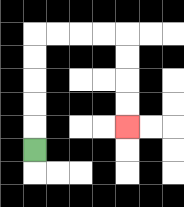{'start': '[1, 6]', 'end': '[5, 5]', 'path_directions': 'U,U,U,U,U,R,R,R,R,D,D,D,D', 'path_coordinates': '[[1, 6], [1, 5], [1, 4], [1, 3], [1, 2], [1, 1], [2, 1], [3, 1], [4, 1], [5, 1], [5, 2], [5, 3], [5, 4], [5, 5]]'}